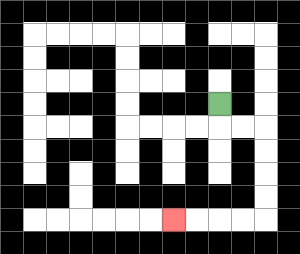{'start': '[9, 4]', 'end': '[7, 9]', 'path_directions': 'D,R,R,D,D,D,D,L,L,L,L', 'path_coordinates': '[[9, 4], [9, 5], [10, 5], [11, 5], [11, 6], [11, 7], [11, 8], [11, 9], [10, 9], [9, 9], [8, 9], [7, 9]]'}